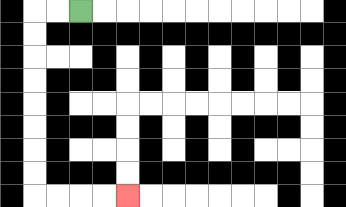{'start': '[3, 0]', 'end': '[5, 8]', 'path_directions': 'L,L,D,D,D,D,D,D,D,D,R,R,R,R', 'path_coordinates': '[[3, 0], [2, 0], [1, 0], [1, 1], [1, 2], [1, 3], [1, 4], [1, 5], [1, 6], [1, 7], [1, 8], [2, 8], [3, 8], [4, 8], [5, 8]]'}